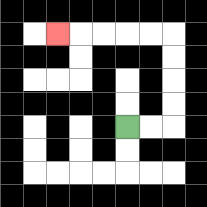{'start': '[5, 5]', 'end': '[2, 1]', 'path_directions': 'R,R,U,U,U,U,L,L,L,L,L', 'path_coordinates': '[[5, 5], [6, 5], [7, 5], [7, 4], [7, 3], [7, 2], [7, 1], [6, 1], [5, 1], [4, 1], [3, 1], [2, 1]]'}